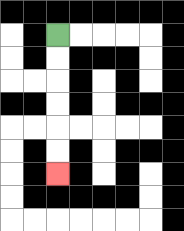{'start': '[2, 1]', 'end': '[2, 7]', 'path_directions': 'D,D,D,D,D,D', 'path_coordinates': '[[2, 1], [2, 2], [2, 3], [2, 4], [2, 5], [2, 6], [2, 7]]'}